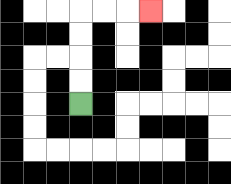{'start': '[3, 4]', 'end': '[6, 0]', 'path_directions': 'U,U,U,U,R,R,R', 'path_coordinates': '[[3, 4], [3, 3], [3, 2], [3, 1], [3, 0], [4, 0], [5, 0], [6, 0]]'}